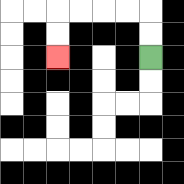{'start': '[6, 2]', 'end': '[2, 2]', 'path_directions': 'U,U,L,L,L,L,D,D', 'path_coordinates': '[[6, 2], [6, 1], [6, 0], [5, 0], [4, 0], [3, 0], [2, 0], [2, 1], [2, 2]]'}